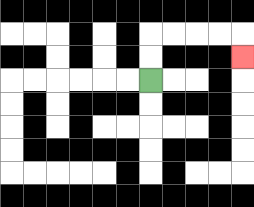{'start': '[6, 3]', 'end': '[10, 2]', 'path_directions': 'U,U,R,R,R,R,D', 'path_coordinates': '[[6, 3], [6, 2], [6, 1], [7, 1], [8, 1], [9, 1], [10, 1], [10, 2]]'}